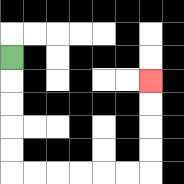{'start': '[0, 2]', 'end': '[6, 3]', 'path_directions': 'D,D,D,D,D,R,R,R,R,R,R,U,U,U,U', 'path_coordinates': '[[0, 2], [0, 3], [0, 4], [0, 5], [0, 6], [0, 7], [1, 7], [2, 7], [3, 7], [4, 7], [5, 7], [6, 7], [6, 6], [6, 5], [6, 4], [6, 3]]'}